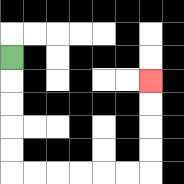{'start': '[0, 2]', 'end': '[6, 3]', 'path_directions': 'D,D,D,D,D,R,R,R,R,R,R,U,U,U,U', 'path_coordinates': '[[0, 2], [0, 3], [0, 4], [0, 5], [0, 6], [0, 7], [1, 7], [2, 7], [3, 7], [4, 7], [5, 7], [6, 7], [6, 6], [6, 5], [6, 4], [6, 3]]'}